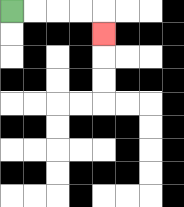{'start': '[0, 0]', 'end': '[4, 1]', 'path_directions': 'R,R,R,R,D', 'path_coordinates': '[[0, 0], [1, 0], [2, 0], [3, 0], [4, 0], [4, 1]]'}